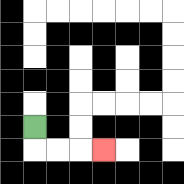{'start': '[1, 5]', 'end': '[4, 6]', 'path_directions': 'D,R,R,R', 'path_coordinates': '[[1, 5], [1, 6], [2, 6], [3, 6], [4, 6]]'}